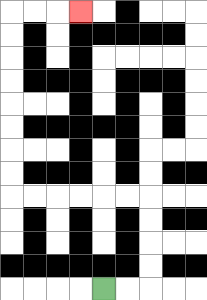{'start': '[4, 12]', 'end': '[3, 0]', 'path_directions': 'R,R,U,U,U,U,L,L,L,L,L,L,U,U,U,U,U,U,U,U,R,R,R', 'path_coordinates': '[[4, 12], [5, 12], [6, 12], [6, 11], [6, 10], [6, 9], [6, 8], [5, 8], [4, 8], [3, 8], [2, 8], [1, 8], [0, 8], [0, 7], [0, 6], [0, 5], [0, 4], [0, 3], [0, 2], [0, 1], [0, 0], [1, 0], [2, 0], [3, 0]]'}